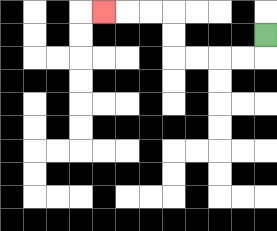{'start': '[11, 1]', 'end': '[4, 0]', 'path_directions': 'D,L,L,L,L,U,U,L,L,L', 'path_coordinates': '[[11, 1], [11, 2], [10, 2], [9, 2], [8, 2], [7, 2], [7, 1], [7, 0], [6, 0], [5, 0], [4, 0]]'}